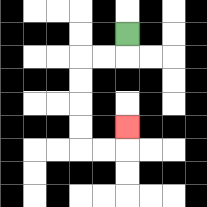{'start': '[5, 1]', 'end': '[5, 5]', 'path_directions': 'D,L,L,D,D,D,D,R,R,U', 'path_coordinates': '[[5, 1], [5, 2], [4, 2], [3, 2], [3, 3], [3, 4], [3, 5], [3, 6], [4, 6], [5, 6], [5, 5]]'}